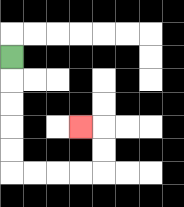{'start': '[0, 2]', 'end': '[3, 5]', 'path_directions': 'D,D,D,D,D,R,R,R,R,U,U,L', 'path_coordinates': '[[0, 2], [0, 3], [0, 4], [0, 5], [0, 6], [0, 7], [1, 7], [2, 7], [3, 7], [4, 7], [4, 6], [4, 5], [3, 5]]'}